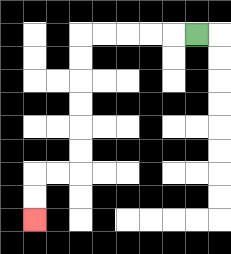{'start': '[8, 1]', 'end': '[1, 9]', 'path_directions': 'L,L,L,L,L,D,D,D,D,D,D,L,L,D,D', 'path_coordinates': '[[8, 1], [7, 1], [6, 1], [5, 1], [4, 1], [3, 1], [3, 2], [3, 3], [3, 4], [3, 5], [3, 6], [3, 7], [2, 7], [1, 7], [1, 8], [1, 9]]'}